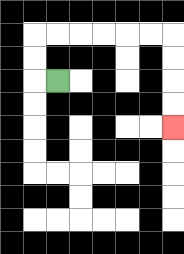{'start': '[2, 3]', 'end': '[7, 5]', 'path_directions': 'L,U,U,R,R,R,R,R,R,D,D,D,D', 'path_coordinates': '[[2, 3], [1, 3], [1, 2], [1, 1], [2, 1], [3, 1], [4, 1], [5, 1], [6, 1], [7, 1], [7, 2], [7, 3], [7, 4], [7, 5]]'}